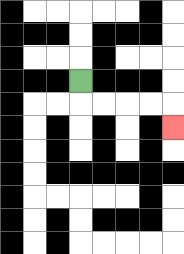{'start': '[3, 3]', 'end': '[7, 5]', 'path_directions': 'D,R,R,R,R,D', 'path_coordinates': '[[3, 3], [3, 4], [4, 4], [5, 4], [6, 4], [7, 4], [7, 5]]'}